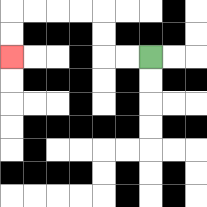{'start': '[6, 2]', 'end': '[0, 2]', 'path_directions': 'L,L,U,U,L,L,L,L,D,D', 'path_coordinates': '[[6, 2], [5, 2], [4, 2], [4, 1], [4, 0], [3, 0], [2, 0], [1, 0], [0, 0], [0, 1], [0, 2]]'}